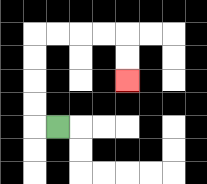{'start': '[2, 5]', 'end': '[5, 3]', 'path_directions': 'L,U,U,U,U,R,R,R,R,D,D', 'path_coordinates': '[[2, 5], [1, 5], [1, 4], [1, 3], [1, 2], [1, 1], [2, 1], [3, 1], [4, 1], [5, 1], [5, 2], [5, 3]]'}